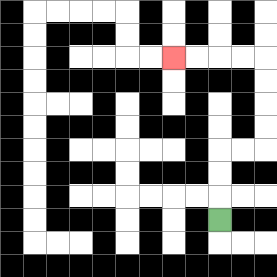{'start': '[9, 9]', 'end': '[7, 2]', 'path_directions': 'U,U,U,R,R,U,U,U,U,L,L,L,L', 'path_coordinates': '[[9, 9], [9, 8], [9, 7], [9, 6], [10, 6], [11, 6], [11, 5], [11, 4], [11, 3], [11, 2], [10, 2], [9, 2], [8, 2], [7, 2]]'}